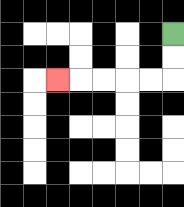{'start': '[7, 1]', 'end': '[2, 3]', 'path_directions': 'D,D,L,L,L,L,L', 'path_coordinates': '[[7, 1], [7, 2], [7, 3], [6, 3], [5, 3], [4, 3], [3, 3], [2, 3]]'}